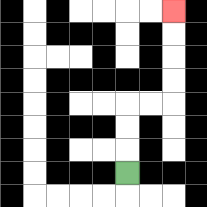{'start': '[5, 7]', 'end': '[7, 0]', 'path_directions': 'U,U,U,R,R,U,U,U,U', 'path_coordinates': '[[5, 7], [5, 6], [5, 5], [5, 4], [6, 4], [7, 4], [7, 3], [7, 2], [7, 1], [7, 0]]'}